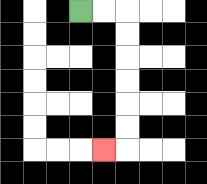{'start': '[3, 0]', 'end': '[4, 6]', 'path_directions': 'R,R,D,D,D,D,D,D,L', 'path_coordinates': '[[3, 0], [4, 0], [5, 0], [5, 1], [5, 2], [5, 3], [5, 4], [5, 5], [5, 6], [4, 6]]'}